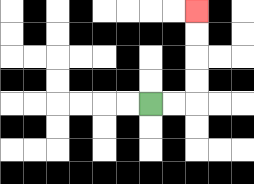{'start': '[6, 4]', 'end': '[8, 0]', 'path_directions': 'R,R,U,U,U,U', 'path_coordinates': '[[6, 4], [7, 4], [8, 4], [8, 3], [8, 2], [8, 1], [8, 0]]'}